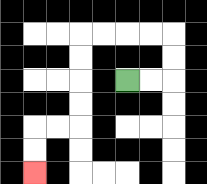{'start': '[5, 3]', 'end': '[1, 7]', 'path_directions': 'R,R,U,U,L,L,L,L,D,D,D,D,L,L,D,D', 'path_coordinates': '[[5, 3], [6, 3], [7, 3], [7, 2], [7, 1], [6, 1], [5, 1], [4, 1], [3, 1], [3, 2], [3, 3], [3, 4], [3, 5], [2, 5], [1, 5], [1, 6], [1, 7]]'}